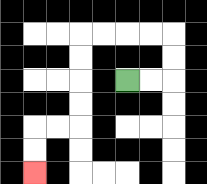{'start': '[5, 3]', 'end': '[1, 7]', 'path_directions': 'R,R,U,U,L,L,L,L,D,D,D,D,L,L,D,D', 'path_coordinates': '[[5, 3], [6, 3], [7, 3], [7, 2], [7, 1], [6, 1], [5, 1], [4, 1], [3, 1], [3, 2], [3, 3], [3, 4], [3, 5], [2, 5], [1, 5], [1, 6], [1, 7]]'}